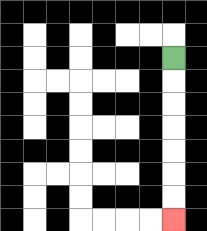{'start': '[7, 2]', 'end': '[7, 9]', 'path_directions': 'D,D,D,D,D,D,D', 'path_coordinates': '[[7, 2], [7, 3], [7, 4], [7, 5], [7, 6], [7, 7], [7, 8], [7, 9]]'}